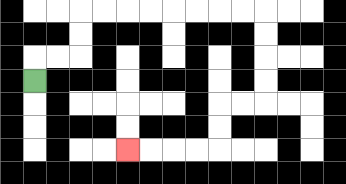{'start': '[1, 3]', 'end': '[5, 6]', 'path_directions': 'U,R,R,U,U,R,R,R,R,R,R,R,R,D,D,D,D,L,L,D,D,L,L,L,L', 'path_coordinates': '[[1, 3], [1, 2], [2, 2], [3, 2], [3, 1], [3, 0], [4, 0], [5, 0], [6, 0], [7, 0], [8, 0], [9, 0], [10, 0], [11, 0], [11, 1], [11, 2], [11, 3], [11, 4], [10, 4], [9, 4], [9, 5], [9, 6], [8, 6], [7, 6], [6, 6], [5, 6]]'}